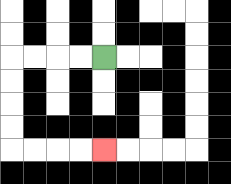{'start': '[4, 2]', 'end': '[4, 6]', 'path_directions': 'L,L,L,L,D,D,D,D,R,R,R,R', 'path_coordinates': '[[4, 2], [3, 2], [2, 2], [1, 2], [0, 2], [0, 3], [0, 4], [0, 5], [0, 6], [1, 6], [2, 6], [3, 6], [4, 6]]'}